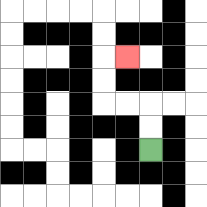{'start': '[6, 6]', 'end': '[5, 2]', 'path_directions': 'U,U,L,L,U,U,R', 'path_coordinates': '[[6, 6], [6, 5], [6, 4], [5, 4], [4, 4], [4, 3], [4, 2], [5, 2]]'}